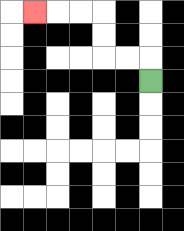{'start': '[6, 3]', 'end': '[1, 0]', 'path_directions': 'U,L,L,U,U,L,L,L', 'path_coordinates': '[[6, 3], [6, 2], [5, 2], [4, 2], [4, 1], [4, 0], [3, 0], [2, 0], [1, 0]]'}